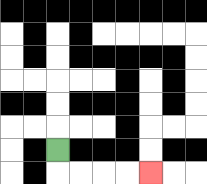{'start': '[2, 6]', 'end': '[6, 7]', 'path_directions': 'D,R,R,R,R', 'path_coordinates': '[[2, 6], [2, 7], [3, 7], [4, 7], [5, 7], [6, 7]]'}